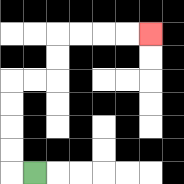{'start': '[1, 7]', 'end': '[6, 1]', 'path_directions': 'L,U,U,U,U,R,R,U,U,R,R,R,R', 'path_coordinates': '[[1, 7], [0, 7], [0, 6], [0, 5], [0, 4], [0, 3], [1, 3], [2, 3], [2, 2], [2, 1], [3, 1], [4, 1], [5, 1], [6, 1]]'}